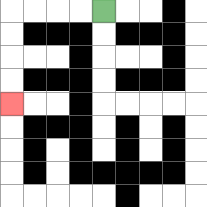{'start': '[4, 0]', 'end': '[0, 4]', 'path_directions': 'L,L,L,L,D,D,D,D', 'path_coordinates': '[[4, 0], [3, 0], [2, 0], [1, 0], [0, 0], [0, 1], [0, 2], [0, 3], [0, 4]]'}